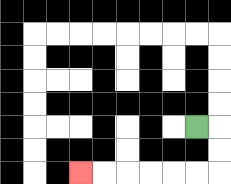{'start': '[8, 5]', 'end': '[3, 7]', 'path_directions': 'R,D,D,L,L,L,L,L,L', 'path_coordinates': '[[8, 5], [9, 5], [9, 6], [9, 7], [8, 7], [7, 7], [6, 7], [5, 7], [4, 7], [3, 7]]'}